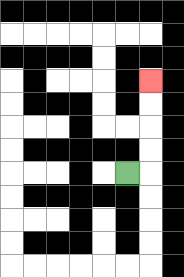{'start': '[5, 7]', 'end': '[6, 3]', 'path_directions': 'R,U,U,U,U', 'path_coordinates': '[[5, 7], [6, 7], [6, 6], [6, 5], [6, 4], [6, 3]]'}